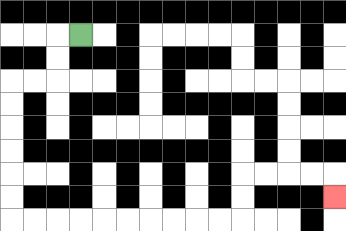{'start': '[3, 1]', 'end': '[14, 8]', 'path_directions': 'L,D,D,L,L,D,D,D,D,D,D,R,R,R,R,R,R,R,R,R,R,U,U,R,R,R,R,D', 'path_coordinates': '[[3, 1], [2, 1], [2, 2], [2, 3], [1, 3], [0, 3], [0, 4], [0, 5], [0, 6], [0, 7], [0, 8], [0, 9], [1, 9], [2, 9], [3, 9], [4, 9], [5, 9], [6, 9], [7, 9], [8, 9], [9, 9], [10, 9], [10, 8], [10, 7], [11, 7], [12, 7], [13, 7], [14, 7], [14, 8]]'}